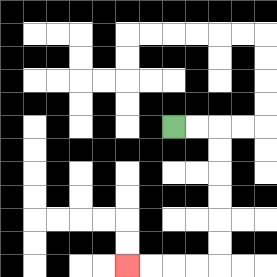{'start': '[7, 5]', 'end': '[5, 11]', 'path_directions': 'R,R,D,D,D,D,D,D,L,L,L,L', 'path_coordinates': '[[7, 5], [8, 5], [9, 5], [9, 6], [9, 7], [9, 8], [9, 9], [9, 10], [9, 11], [8, 11], [7, 11], [6, 11], [5, 11]]'}